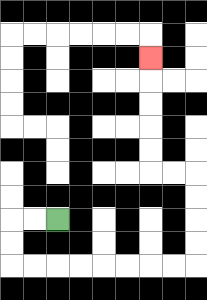{'start': '[2, 9]', 'end': '[6, 2]', 'path_directions': 'L,L,D,D,R,R,R,R,R,R,R,R,U,U,U,U,L,L,U,U,U,U,U', 'path_coordinates': '[[2, 9], [1, 9], [0, 9], [0, 10], [0, 11], [1, 11], [2, 11], [3, 11], [4, 11], [5, 11], [6, 11], [7, 11], [8, 11], [8, 10], [8, 9], [8, 8], [8, 7], [7, 7], [6, 7], [6, 6], [6, 5], [6, 4], [6, 3], [6, 2]]'}